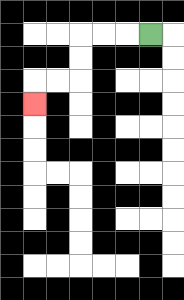{'start': '[6, 1]', 'end': '[1, 4]', 'path_directions': 'L,L,L,D,D,L,L,D', 'path_coordinates': '[[6, 1], [5, 1], [4, 1], [3, 1], [3, 2], [3, 3], [2, 3], [1, 3], [1, 4]]'}